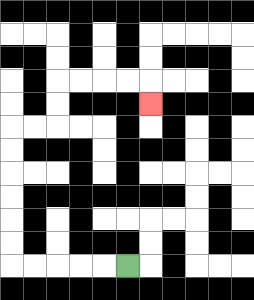{'start': '[5, 11]', 'end': '[6, 4]', 'path_directions': 'L,L,L,L,L,U,U,U,U,U,U,R,R,U,U,R,R,R,R,D', 'path_coordinates': '[[5, 11], [4, 11], [3, 11], [2, 11], [1, 11], [0, 11], [0, 10], [0, 9], [0, 8], [0, 7], [0, 6], [0, 5], [1, 5], [2, 5], [2, 4], [2, 3], [3, 3], [4, 3], [5, 3], [6, 3], [6, 4]]'}